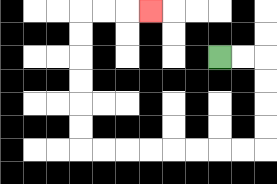{'start': '[9, 2]', 'end': '[6, 0]', 'path_directions': 'R,R,D,D,D,D,L,L,L,L,L,L,L,L,U,U,U,U,U,U,R,R,R', 'path_coordinates': '[[9, 2], [10, 2], [11, 2], [11, 3], [11, 4], [11, 5], [11, 6], [10, 6], [9, 6], [8, 6], [7, 6], [6, 6], [5, 6], [4, 6], [3, 6], [3, 5], [3, 4], [3, 3], [3, 2], [3, 1], [3, 0], [4, 0], [5, 0], [6, 0]]'}